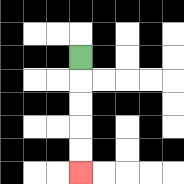{'start': '[3, 2]', 'end': '[3, 7]', 'path_directions': 'D,D,D,D,D', 'path_coordinates': '[[3, 2], [3, 3], [3, 4], [3, 5], [3, 6], [3, 7]]'}